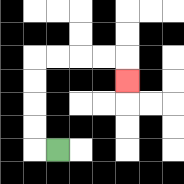{'start': '[2, 6]', 'end': '[5, 3]', 'path_directions': 'L,U,U,U,U,R,R,R,R,D', 'path_coordinates': '[[2, 6], [1, 6], [1, 5], [1, 4], [1, 3], [1, 2], [2, 2], [3, 2], [4, 2], [5, 2], [5, 3]]'}